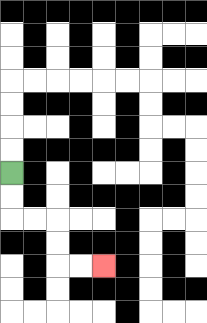{'start': '[0, 7]', 'end': '[4, 11]', 'path_directions': 'D,D,R,R,D,D,R,R', 'path_coordinates': '[[0, 7], [0, 8], [0, 9], [1, 9], [2, 9], [2, 10], [2, 11], [3, 11], [4, 11]]'}